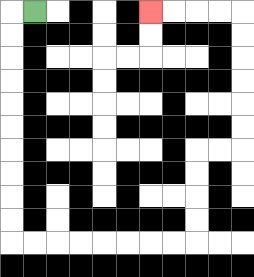{'start': '[1, 0]', 'end': '[6, 0]', 'path_directions': 'L,D,D,D,D,D,D,D,D,D,D,R,R,R,R,R,R,R,R,U,U,U,U,R,R,U,U,U,U,U,U,L,L,L,L', 'path_coordinates': '[[1, 0], [0, 0], [0, 1], [0, 2], [0, 3], [0, 4], [0, 5], [0, 6], [0, 7], [0, 8], [0, 9], [0, 10], [1, 10], [2, 10], [3, 10], [4, 10], [5, 10], [6, 10], [7, 10], [8, 10], [8, 9], [8, 8], [8, 7], [8, 6], [9, 6], [10, 6], [10, 5], [10, 4], [10, 3], [10, 2], [10, 1], [10, 0], [9, 0], [8, 0], [7, 0], [6, 0]]'}